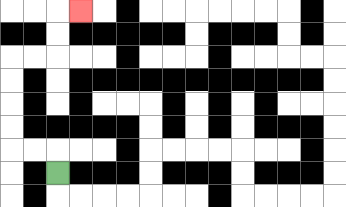{'start': '[2, 7]', 'end': '[3, 0]', 'path_directions': 'U,L,L,U,U,U,U,R,R,U,U,R', 'path_coordinates': '[[2, 7], [2, 6], [1, 6], [0, 6], [0, 5], [0, 4], [0, 3], [0, 2], [1, 2], [2, 2], [2, 1], [2, 0], [3, 0]]'}